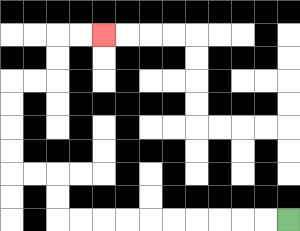{'start': '[12, 9]', 'end': '[4, 1]', 'path_directions': 'L,L,L,L,L,L,L,L,L,L,U,U,L,L,U,U,U,U,R,R,U,U,R,R', 'path_coordinates': '[[12, 9], [11, 9], [10, 9], [9, 9], [8, 9], [7, 9], [6, 9], [5, 9], [4, 9], [3, 9], [2, 9], [2, 8], [2, 7], [1, 7], [0, 7], [0, 6], [0, 5], [0, 4], [0, 3], [1, 3], [2, 3], [2, 2], [2, 1], [3, 1], [4, 1]]'}